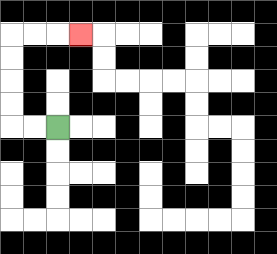{'start': '[2, 5]', 'end': '[3, 1]', 'path_directions': 'L,L,U,U,U,U,R,R,R', 'path_coordinates': '[[2, 5], [1, 5], [0, 5], [0, 4], [0, 3], [0, 2], [0, 1], [1, 1], [2, 1], [3, 1]]'}